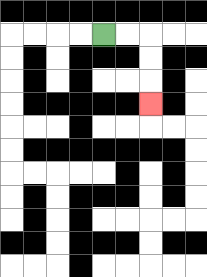{'start': '[4, 1]', 'end': '[6, 4]', 'path_directions': 'R,R,D,D,D', 'path_coordinates': '[[4, 1], [5, 1], [6, 1], [6, 2], [6, 3], [6, 4]]'}